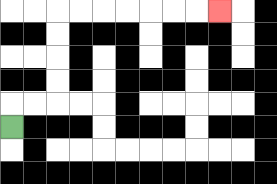{'start': '[0, 5]', 'end': '[9, 0]', 'path_directions': 'U,R,R,U,U,U,U,R,R,R,R,R,R,R', 'path_coordinates': '[[0, 5], [0, 4], [1, 4], [2, 4], [2, 3], [2, 2], [2, 1], [2, 0], [3, 0], [4, 0], [5, 0], [6, 0], [7, 0], [8, 0], [9, 0]]'}